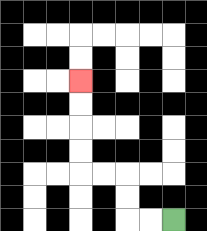{'start': '[7, 9]', 'end': '[3, 3]', 'path_directions': 'L,L,U,U,L,L,U,U,U,U', 'path_coordinates': '[[7, 9], [6, 9], [5, 9], [5, 8], [5, 7], [4, 7], [3, 7], [3, 6], [3, 5], [3, 4], [3, 3]]'}